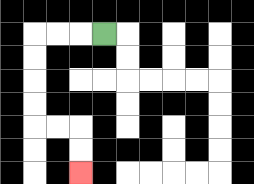{'start': '[4, 1]', 'end': '[3, 7]', 'path_directions': 'L,L,L,D,D,D,D,R,R,D,D', 'path_coordinates': '[[4, 1], [3, 1], [2, 1], [1, 1], [1, 2], [1, 3], [1, 4], [1, 5], [2, 5], [3, 5], [3, 6], [3, 7]]'}